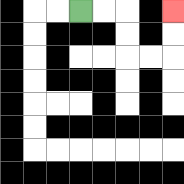{'start': '[3, 0]', 'end': '[7, 0]', 'path_directions': 'R,R,D,D,R,R,U,U', 'path_coordinates': '[[3, 0], [4, 0], [5, 0], [5, 1], [5, 2], [6, 2], [7, 2], [7, 1], [7, 0]]'}